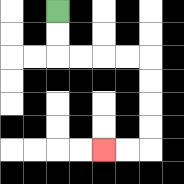{'start': '[2, 0]', 'end': '[4, 6]', 'path_directions': 'D,D,R,R,R,R,D,D,D,D,L,L', 'path_coordinates': '[[2, 0], [2, 1], [2, 2], [3, 2], [4, 2], [5, 2], [6, 2], [6, 3], [6, 4], [6, 5], [6, 6], [5, 6], [4, 6]]'}